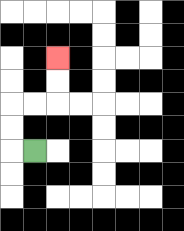{'start': '[1, 6]', 'end': '[2, 2]', 'path_directions': 'L,U,U,R,R,U,U', 'path_coordinates': '[[1, 6], [0, 6], [0, 5], [0, 4], [1, 4], [2, 4], [2, 3], [2, 2]]'}